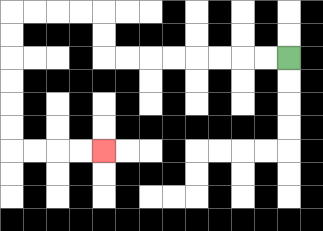{'start': '[12, 2]', 'end': '[4, 6]', 'path_directions': 'L,L,L,L,L,L,L,L,U,U,L,L,L,L,D,D,D,D,D,D,R,R,R,R', 'path_coordinates': '[[12, 2], [11, 2], [10, 2], [9, 2], [8, 2], [7, 2], [6, 2], [5, 2], [4, 2], [4, 1], [4, 0], [3, 0], [2, 0], [1, 0], [0, 0], [0, 1], [0, 2], [0, 3], [0, 4], [0, 5], [0, 6], [1, 6], [2, 6], [3, 6], [4, 6]]'}